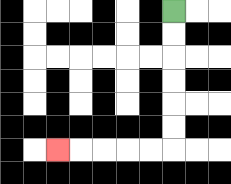{'start': '[7, 0]', 'end': '[2, 6]', 'path_directions': 'D,D,D,D,D,D,L,L,L,L,L', 'path_coordinates': '[[7, 0], [7, 1], [7, 2], [7, 3], [7, 4], [7, 5], [7, 6], [6, 6], [5, 6], [4, 6], [3, 6], [2, 6]]'}